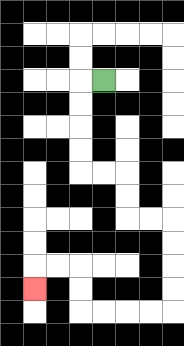{'start': '[4, 3]', 'end': '[1, 12]', 'path_directions': 'L,D,D,D,D,R,R,D,D,R,R,D,D,D,D,L,L,L,L,U,U,L,L,D', 'path_coordinates': '[[4, 3], [3, 3], [3, 4], [3, 5], [3, 6], [3, 7], [4, 7], [5, 7], [5, 8], [5, 9], [6, 9], [7, 9], [7, 10], [7, 11], [7, 12], [7, 13], [6, 13], [5, 13], [4, 13], [3, 13], [3, 12], [3, 11], [2, 11], [1, 11], [1, 12]]'}